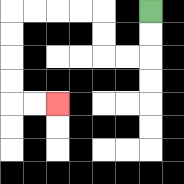{'start': '[6, 0]', 'end': '[2, 4]', 'path_directions': 'D,D,L,L,U,U,L,L,L,L,D,D,D,D,R,R', 'path_coordinates': '[[6, 0], [6, 1], [6, 2], [5, 2], [4, 2], [4, 1], [4, 0], [3, 0], [2, 0], [1, 0], [0, 0], [0, 1], [0, 2], [0, 3], [0, 4], [1, 4], [2, 4]]'}